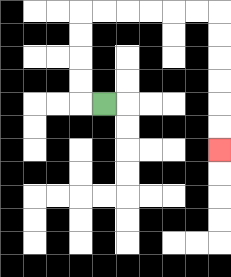{'start': '[4, 4]', 'end': '[9, 6]', 'path_directions': 'L,U,U,U,U,R,R,R,R,R,R,D,D,D,D,D,D', 'path_coordinates': '[[4, 4], [3, 4], [3, 3], [3, 2], [3, 1], [3, 0], [4, 0], [5, 0], [6, 0], [7, 0], [8, 0], [9, 0], [9, 1], [9, 2], [9, 3], [9, 4], [9, 5], [9, 6]]'}